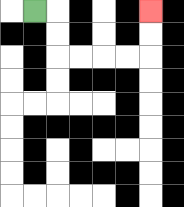{'start': '[1, 0]', 'end': '[6, 0]', 'path_directions': 'R,D,D,R,R,R,R,U,U', 'path_coordinates': '[[1, 0], [2, 0], [2, 1], [2, 2], [3, 2], [4, 2], [5, 2], [6, 2], [6, 1], [6, 0]]'}